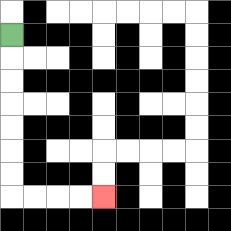{'start': '[0, 1]', 'end': '[4, 8]', 'path_directions': 'D,D,D,D,D,D,D,R,R,R,R', 'path_coordinates': '[[0, 1], [0, 2], [0, 3], [0, 4], [0, 5], [0, 6], [0, 7], [0, 8], [1, 8], [2, 8], [3, 8], [4, 8]]'}